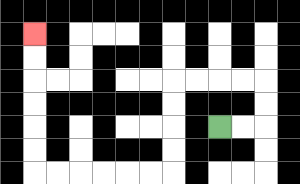{'start': '[9, 5]', 'end': '[1, 1]', 'path_directions': 'R,R,U,U,L,L,L,L,D,D,D,D,L,L,L,L,L,L,U,U,U,U,U,U', 'path_coordinates': '[[9, 5], [10, 5], [11, 5], [11, 4], [11, 3], [10, 3], [9, 3], [8, 3], [7, 3], [7, 4], [7, 5], [7, 6], [7, 7], [6, 7], [5, 7], [4, 7], [3, 7], [2, 7], [1, 7], [1, 6], [1, 5], [1, 4], [1, 3], [1, 2], [1, 1]]'}